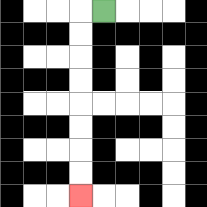{'start': '[4, 0]', 'end': '[3, 8]', 'path_directions': 'L,D,D,D,D,D,D,D,D', 'path_coordinates': '[[4, 0], [3, 0], [3, 1], [3, 2], [3, 3], [3, 4], [3, 5], [3, 6], [3, 7], [3, 8]]'}